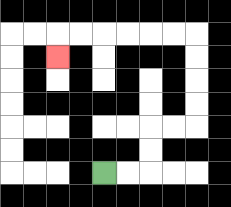{'start': '[4, 7]', 'end': '[2, 2]', 'path_directions': 'R,R,U,U,R,R,U,U,U,U,L,L,L,L,L,L,D', 'path_coordinates': '[[4, 7], [5, 7], [6, 7], [6, 6], [6, 5], [7, 5], [8, 5], [8, 4], [8, 3], [8, 2], [8, 1], [7, 1], [6, 1], [5, 1], [4, 1], [3, 1], [2, 1], [2, 2]]'}